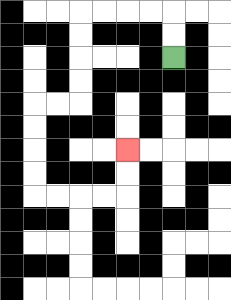{'start': '[7, 2]', 'end': '[5, 6]', 'path_directions': 'U,U,L,L,L,L,D,D,D,D,L,L,D,D,D,D,R,R,R,R,U,U', 'path_coordinates': '[[7, 2], [7, 1], [7, 0], [6, 0], [5, 0], [4, 0], [3, 0], [3, 1], [3, 2], [3, 3], [3, 4], [2, 4], [1, 4], [1, 5], [1, 6], [1, 7], [1, 8], [2, 8], [3, 8], [4, 8], [5, 8], [5, 7], [5, 6]]'}